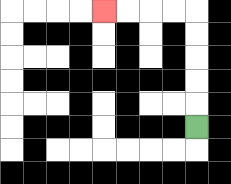{'start': '[8, 5]', 'end': '[4, 0]', 'path_directions': 'U,U,U,U,U,L,L,L,L', 'path_coordinates': '[[8, 5], [8, 4], [8, 3], [8, 2], [8, 1], [8, 0], [7, 0], [6, 0], [5, 0], [4, 0]]'}